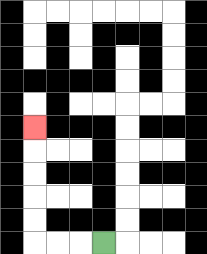{'start': '[4, 10]', 'end': '[1, 5]', 'path_directions': 'L,L,L,U,U,U,U,U', 'path_coordinates': '[[4, 10], [3, 10], [2, 10], [1, 10], [1, 9], [1, 8], [1, 7], [1, 6], [1, 5]]'}